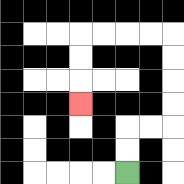{'start': '[5, 7]', 'end': '[3, 4]', 'path_directions': 'U,U,R,R,U,U,U,U,L,L,L,L,D,D,D', 'path_coordinates': '[[5, 7], [5, 6], [5, 5], [6, 5], [7, 5], [7, 4], [7, 3], [7, 2], [7, 1], [6, 1], [5, 1], [4, 1], [3, 1], [3, 2], [3, 3], [3, 4]]'}